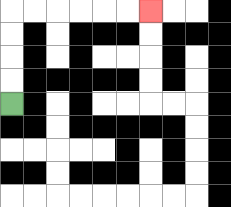{'start': '[0, 4]', 'end': '[6, 0]', 'path_directions': 'U,U,U,U,R,R,R,R,R,R', 'path_coordinates': '[[0, 4], [0, 3], [0, 2], [0, 1], [0, 0], [1, 0], [2, 0], [3, 0], [4, 0], [5, 0], [6, 0]]'}